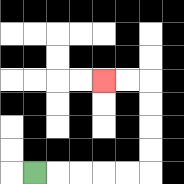{'start': '[1, 7]', 'end': '[4, 3]', 'path_directions': 'R,R,R,R,R,U,U,U,U,L,L', 'path_coordinates': '[[1, 7], [2, 7], [3, 7], [4, 7], [5, 7], [6, 7], [6, 6], [6, 5], [6, 4], [6, 3], [5, 3], [4, 3]]'}